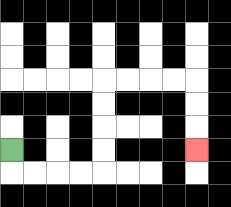{'start': '[0, 6]', 'end': '[8, 6]', 'path_directions': 'D,R,R,R,R,U,U,U,U,R,R,R,R,D,D,D', 'path_coordinates': '[[0, 6], [0, 7], [1, 7], [2, 7], [3, 7], [4, 7], [4, 6], [4, 5], [4, 4], [4, 3], [5, 3], [6, 3], [7, 3], [8, 3], [8, 4], [8, 5], [8, 6]]'}